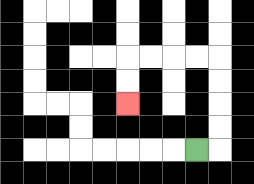{'start': '[8, 6]', 'end': '[5, 4]', 'path_directions': 'R,U,U,U,U,L,L,L,L,D,D', 'path_coordinates': '[[8, 6], [9, 6], [9, 5], [9, 4], [9, 3], [9, 2], [8, 2], [7, 2], [6, 2], [5, 2], [5, 3], [5, 4]]'}